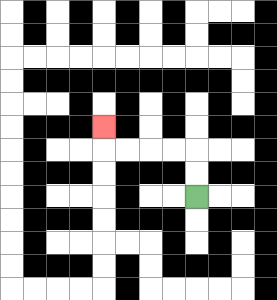{'start': '[8, 8]', 'end': '[4, 5]', 'path_directions': 'U,U,L,L,L,L,U', 'path_coordinates': '[[8, 8], [8, 7], [8, 6], [7, 6], [6, 6], [5, 6], [4, 6], [4, 5]]'}